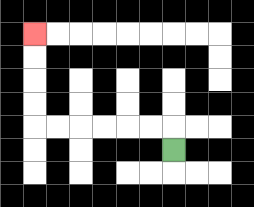{'start': '[7, 6]', 'end': '[1, 1]', 'path_directions': 'U,L,L,L,L,L,L,U,U,U,U', 'path_coordinates': '[[7, 6], [7, 5], [6, 5], [5, 5], [4, 5], [3, 5], [2, 5], [1, 5], [1, 4], [1, 3], [1, 2], [1, 1]]'}